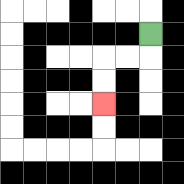{'start': '[6, 1]', 'end': '[4, 4]', 'path_directions': 'D,L,L,D,D', 'path_coordinates': '[[6, 1], [6, 2], [5, 2], [4, 2], [4, 3], [4, 4]]'}